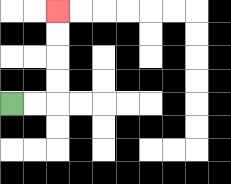{'start': '[0, 4]', 'end': '[2, 0]', 'path_directions': 'R,R,U,U,U,U', 'path_coordinates': '[[0, 4], [1, 4], [2, 4], [2, 3], [2, 2], [2, 1], [2, 0]]'}